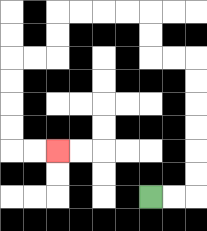{'start': '[6, 8]', 'end': '[2, 6]', 'path_directions': 'R,R,U,U,U,U,U,U,L,L,U,U,L,L,L,L,D,D,L,L,D,D,D,D,R,R', 'path_coordinates': '[[6, 8], [7, 8], [8, 8], [8, 7], [8, 6], [8, 5], [8, 4], [8, 3], [8, 2], [7, 2], [6, 2], [6, 1], [6, 0], [5, 0], [4, 0], [3, 0], [2, 0], [2, 1], [2, 2], [1, 2], [0, 2], [0, 3], [0, 4], [0, 5], [0, 6], [1, 6], [2, 6]]'}